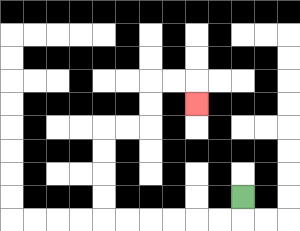{'start': '[10, 8]', 'end': '[8, 4]', 'path_directions': 'D,L,L,L,L,L,L,U,U,U,U,R,R,U,U,R,R,D', 'path_coordinates': '[[10, 8], [10, 9], [9, 9], [8, 9], [7, 9], [6, 9], [5, 9], [4, 9], [4, 8], [4, 7], [4, 6], [4, 5], [5, 5], [6, 5], [6, 4], [6, 3], [7, 3], [8, 3], [8, 4]]'}